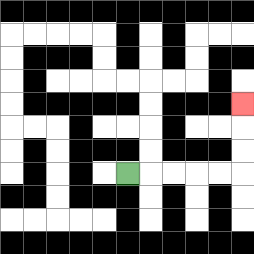{'start': '[5, 7]', 'end': '[10, 4]', 'path_directions': 'R,R,R,R,R,U,U,U', 'path_coordinates': '[[5, 7], [6, 7], [7, 7], [8, 7], [9, 7], [10, 7], [10, 6], [10, 5], [10, 4]]'}